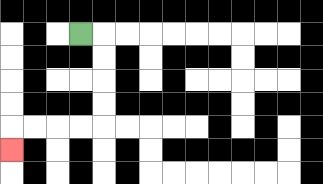{'start': '[3, 1]', 'end': '[0, 6]', 'path_directions': 'R,D,D,D,D,L,L,L,L,D', 'path_coordinates': '[[3, 1], [4, 1], [4, 2], [4, 3], [4, 4], [4, 5], [3, 5], [2, 5], [1, 5], [0, 5], [0, 6]]'}